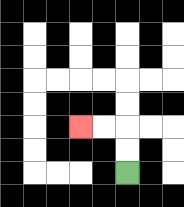{'start': '[5, 7]', 'end': '[3, 5]', 'path_directions': 'U,U,L,L', 'path_coordinates': '[[5, 7], [5, 6], [5, 5], [4, 5], [3, 5]]'}